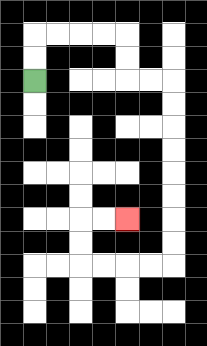{'start': '[1, 3]', 'end': '[5, 9]', 'path_directions': 'U,U,R,R,R,R,D,D,R,R,D,D,D,D,D,D,D,D,L,L,L,L,U,U,R,R', 'path_coordinates': '[[1, 3], [1, 2], [1, 1], [2, 1], [3, 1], [4, 1], [5, 1], [5, 2], [5, 3], [6, 3], [7, 3], [7, 4], [7, 5], [7, 6], [7, 7], [7, 8], [7, 9], [7, 10], [7, 11], [6, 11], [5, 11], [4, 11], [3, 11], [3, 10], [3, 9], [4, 9], [5, 9]]'}